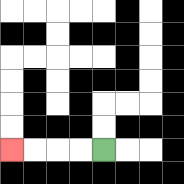{'start': '[4, 6]', 'end': '[0, 6]', 'path_directions': 'L,L,L,L', 'path_coordinates': '[[4, 6], [3, 6], [2, 6], [1, 6], [0, 6]]'}